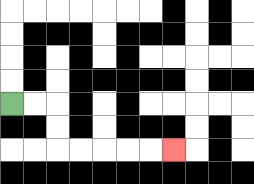{'start': '[0, 4]', 'end': '[7, 6]', 'path_directions': 'R,R,D,D,R,R,R,R,R', 'path_coordinates': '[[0, 4], [1, 4], [2, 4], [2, 5], [2, 6], [3, 6], [4, 6], [5, 6], [6, 6], [7, 6]]'}